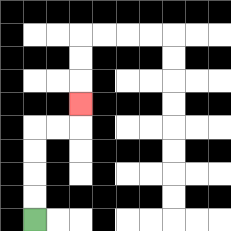{'start': '[1, 9]', 'end': '[3, 4]', 'path_directions': 'U,U,U,U,R,R,U', 'path_coordinates': '[[1, 9], [1, 8], [1, 7], [1, 6], [1, 5], [2, 5], [3, 5], [3, 4]]'}